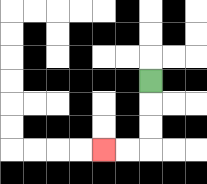{'start': '[6, 3]', 'end': '[4, 6]', 'path_directions': 'D,D,D,L,L', 'path_coordinates': '[[6, 3], [6, 4], [6, 5], [6, 6], [5, 6], [4, 6]]'}